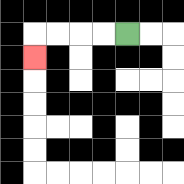{'start': '[5, 1]', 'end': '[1, 2]', 'path_directions': 'L,L,L,L,D', 'path_coordinates': '[[5, 1], [4, 1], [3, 1], [2, 1], [1, 1], [1, 2]]'}